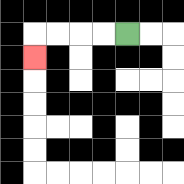{'start': '[5, 1]', 'end': '[1, 2]', 'path_directions': 'L,L,L,L,D', 'path_coordinates': '[[5, 1], [4, 1], [3, 1], [2, 1], [1, 1], [1, 2]]'}